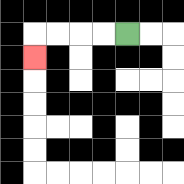{'start': '[5, 1]', 'end': '[1, 2]', 'path_directions': 'L,L,L,L,D', 'path_coordinates': '[[5, 1], [4, 1], [3, 1], [2, 1], [1, 1], [1, 2]]'}